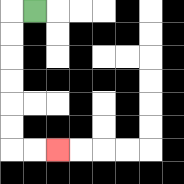{'start': '[1, 0]', 'end': '[2, 6]', 'path_directions': 'L,D,D,D,D,D,D,R,R', 'path_coordinates': '[[1, 0], [0, 0], [0, 1], [0, 2], [0, 3], [0, 4], [0, 5], [0, 6], [1, 6], [2, 6]]'}